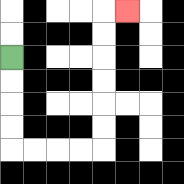{'start': '[0, 2]', 'end': '[5, 0]', 'path_directions': 'D,D,D,D,R,R,R,R,U,U,U,U,U,U,R', 'path_coordinates': '[[0, 2], [0, 3], [0, 4], [0, 5], [0, 6], [1, 6], [2, 6], [3, 6], [4, 6], [4, 5], [4, 4], [4, 3], [4, 2], [4, 1], [4, 0], [5, 0]]'}